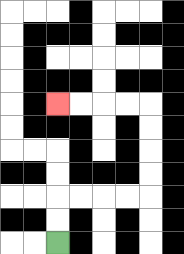{'start': '[2, 10]', 'end': '[2, 4]', 'path_directions': 'U,U,R,R,R,R,U,U,U,U,L,L,L,L', 'path_coordinates': '[[2, 10], [2, 9], [2, 8], [3, 8], [4, 8], [5, 8], [6, 8], [6, 7], [6, 6], [6, 5], [6, 4], [5, 4], [4, 4], [3, 4], [2, 4]]'}